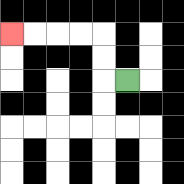{'start': '[5, 3]', 'end': '[0, 1]', 'path_directions': 'L,U,U,L,L,L,L', 'path_coordinates': '[[5, 3], [4, 3], [4, 2], [4, 1], [3, 1], [2, 1], [1, 1], [0, 1]]'}